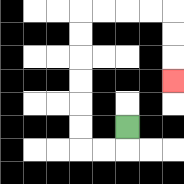{'start': '[5, 5]', 'end': '[7, 3]', 'path_directions': 'D,L,L,U,U,U,U,U,U,R,R,R,R,D,D,D', 'path_coordinates': '[[5, 5], [5, 6], [4, 6], [3, 6], [3, 5], [3, 4], [3, 3], [3, 2], [3, 1], [3, 0], [4, 0], [5, 0], [6, 0], [7, 0], [7, 1], [7, 2], [7, 3]]'}